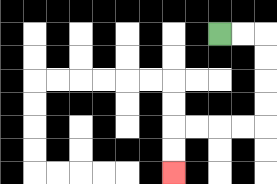{'start': '[9, 1]', 'end': '[7, 7]', 'path_directions': 'R,R,D,D,D,D,L,L,L,L,D,D', 'path_coordinates': '[[9, 1], [10, 1], [11, 1], [11, 2], [11, 3], [11, 4], [11, 5], [10, 5], [9, 5], [8, 5], [7, 5], [7, 6], [7, 7]]'}